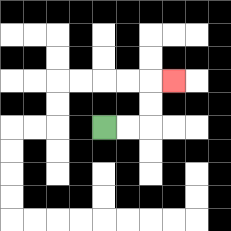{'start': '[4, 5]', 'end': '[7, 3]', 'path_directions': 'R,R,U,U,R', 'path_coordinates': '[[4, 5], [5, 5], [6, 5], [6, 4], [6, 3], [7, 3]]'}